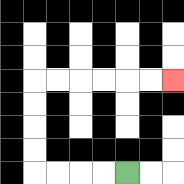{'start': '[5, 7]', 'end': '[7, 3]', 'path_directions': 'L,L,L,L,U,U,U,U,R,R,R,R,R,R', 'path_coordinates': '[[5, 7], [4, 7], [3, 7], [2, 7], [1, 7], [1, 6], [1, 5], [1, 4], [1, 3], [2, 3], [3, 3], [4, 3], [5, 3], [6, 3], [7, 3]]'}